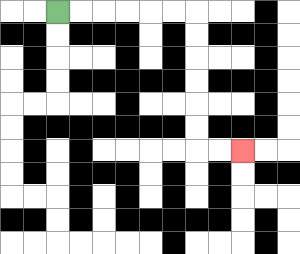{'start': '[2, 0]', 'end': '[10, 6]', 'path_directions': 'R,R,R,R,R,R,D,D,D,D,D,D,R,R', 'path_coordinates': '[[2, 0], [3, 0], [4, 0], [5, 0], [6, 0], [7, 0], [8, 0], [8, 1], [8, 2], [8, 3], [8, 4], [8, 5], [8, 6], [9, 6], [10, 6]]'}